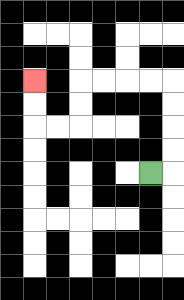{'start': '[6, 7]', 'end': '[1, 3]', 'path_directions': 'R,U,U,U,U,L,L,L,L,D,D,L,L,U,U', 'path_coordinates': '[[6, 7], [7, 7], [7, 6], [7, 5], [7, 4], [7, 3], [6, 3], [5, 3], [4, 3], [3, 3], [3, 4], [3, 5], [2, 5], [1, 5], [1, 4], [1, 3]]'}